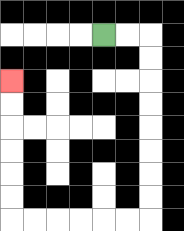{'start': '[4, 1]', 'end': '[0, 3]', 'path_directions': 'R,R,D,D,D,D,D,D,D,D,L,L,L,L,L,L,U,U,U,U,U,U', 'path_coordinates': '[[4, 1], [5, 1], [6, 1], [6, 2], [6, 3], [6, 4], [6, 5], [6, 6], [6, 7], [6, 8], [6, 9], [5, 9], [4, 9], [3, 9], [2, 9], [1, 9], [0, 9], [0, 8], [0, 7], [0, 6], [0, 5], [0, 4], [0, 3]]'}